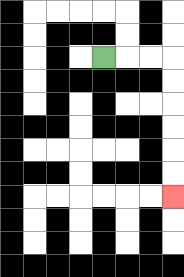{'start': '[4, 2]', 'end': '[7, 8]', 'path_directions': 'R,R,R,D,D,D,D,D,D', 'path_coordinates': '[[4, 2], [5, 2], [6, 2], [7, 2], [7, 3], [7, 4], [7, 5], [7, 6], [7, 7], [7, 8]]'}